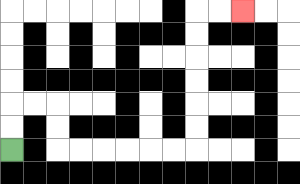{'start': '[0, 6]', 'end': '[10, 0]', 'path_directions': 'U,U,R,R,D,D,R,R,R,R,R,R,U,U,U,U,U,U,R,R', 'path_coordinates': '[[0, 6], [0, 5], [0, 4], [1, 4], [2, 4], [2, 5], [2, 6], [3, 6], [4, 6], [5, 6], [6, 6], [7, 6], [8, 6], [8, 5], [8, 4], [8, 3], [8, 2], [8, 1], [8, 0], [9, 0], [10, 0]]'}